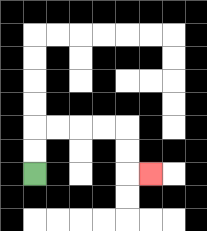{'start': '[1, 7]', 'end': '[6, 7]', 'path_directions': 'U,U,R,R,R,R,D,D,R', 'path_coordinates': '[[1, 7], [1, 6], [1, 5], [2, 5], [3, 5], [4, 5], [5, 5], [5, 6], [5, 7], [6, 7]]'}